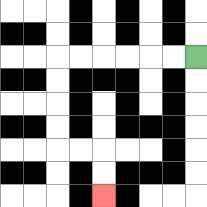{'start': '[8, 2]', 'end': '[4, 8]', 'path_directions': 'L,L,L,L,L,L,D,D,D,D,R,R,D,D', 'path_coordinates': '[[8, 2], [7, 2], [6, 2], [5, 2], [4, 2], [3, 2], [2, 2], [2, 3], [2, 4], [2, 5], [2, 6], [3, 6], [4, 6], [4, 7], [4, 8]]'}